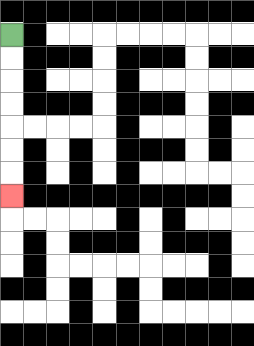{'start': '[0, 1]', 'end': '[0, 8]', 'path_directions': 'D,D,D,D,D,D,D', 'path_coordinates': '[[0, 1], [0, 2], [0, 3], [0, 4], [0, 5], [0, 6], [0, 7], [0, 8]]'}